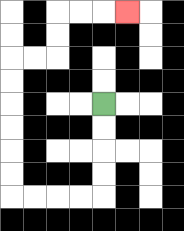{'start': '[4, 4]', 'end': '[5, 0]', 'path_directions': 'D,D,D,D,L,L,L,L,U,U,U,U,U,U,R,R,U,U,R,R,R', 'path_coordinates': '[[4, 4], [4, 5], [4, 6], [4, 7], [4, 8], [3, 8], [2, 8], [1, 8], [0, 8], [0, 7], [0, 6], [0, 5], [0, 4], [0, 3], [0, 2], [1, 2], [2, 2], [2, 1], [2, 0], [3, 0], [4, 0], [5, 0]]'}